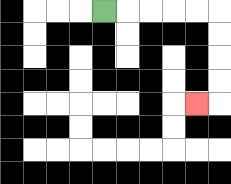{'start': '[4, 0]', 'end': '[8, 4]', 'path_directions': 'R,R,R,R,R,D,D,D,D,L', 'path_coordinates': '[[4, 0], [5, 0], [6, 0], [7, 0], [8, 0], [9, 0], [9, 1], [9, 2], [9, 3], [9, 4], [8, 4]]'}